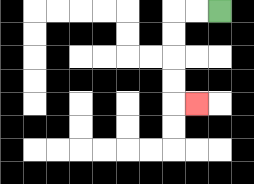{'start': '[9, 0]', 'end': '[8, 4]', 'path_directions': 'L,L,D,D,D,D,R', 'path_coordinates': '[[9, 0], [8, 0], [7, 0], [7, 1], [7, 2], [7, 3], [7, 4], [8, 4]]'}